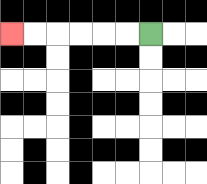{'start': '[6, 1]', 'end': '[0, 1]', 'path_directions': 'L,L,L,L,L,L', 'path_coordinates': '[[6, 1], [5, 1], [4, 1], [3, 1], [2, 1], [1, 1], [0, 1]]'}